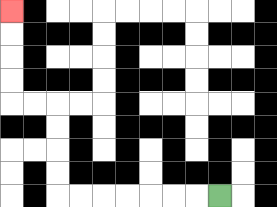{'start': '[9, 8]', 'end': '[0, 0]', 'path_directions': 'L,L,L,L,L,L,L,U,U,U,U,L,L,U,U,U,U', 'path_coordinates': '[[9, 8], [8, 8], [7, 8], [6, 8], [5, 8], [4, 8], [3, 8], [2, 8], [2, 7], [2, 6], [2, 5], [2, 4], [1, 4], [0, 4], [0, 3], [0, 2], [0, 1], [0, 0]]'}